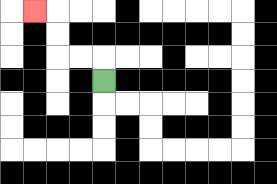{'start': '[4, 3]', 'end': '[1, 0]', 'path_directions': 'U,L,L,U,U,L', 'path_coordinates': '[[4, 3], [4, 2], [3, 2], [2, 2], [2, 1], [2, 0], [1, 0]]'}